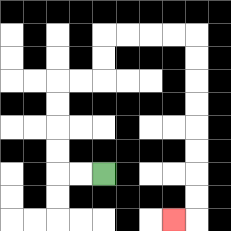{'start': '[4, 7]', 'end': '[7, 9]', 'path_directions': 'L,L,U,U,U,U,R,R,U,U,R,R,R,R,D,D,D,D,D,D,D,D,L', 'path_coordinates': '[[4, 7], [3, 7], [2, 7], [2, 6], [2, 5], [2, 4], [2, 3], [3, 3], [4, 3], [4, 2], [4, 1], [5, 1], [6, 1], [7, 1], [8, 1], [8, 2], [8, 3], [8, 4], [8, 5], [8, 6], [8, 7], [8, 8], [8, 9], [7, 9]]'}